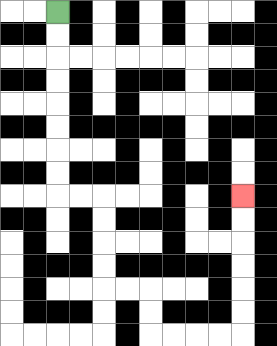{'start': '[2, 0]', 'end': '[10, 8]', 'path_directions': 'D,D,D,D,D,D,D,D,R,R,D,D,D,D,R,R,D,D,R,R,R,R,U,U,U,U,U,U', 'path_coordinates': '[[2, 0], [2, 1], [2, 2], [2, 3], [2, 4], [2, 5], [2, 6], [2, 7], [2, 8], [3, 8], [4, 8], [4, 9], [4, 10], [4, 11], [4, 12], [5, 12], [6, 12], [6, 13], [6, 14], [7, 14], [8, 14], [9, 14], [10, 14], [10, 13], [10, 12], [10, 11], [10, 10], [10, 9], [10, 8]]'}